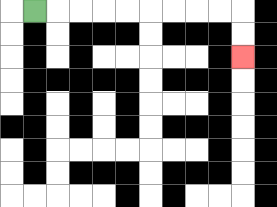{'start': '[1, 0]', 'end': '[10, 2]', 'path_directions': 'R,R,R,R,R,R,R,R,R,D,D', 'path_coordinates': '[[1, 0], [2, 0], [3, 0], [4, 0], [5, 0], [6, 0], [7, 0], [8, 0], [9, 0], [10, 0], [10, 1], [10, 2]]'}